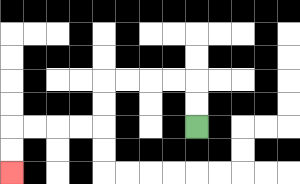{'start': '[8, 5]', 'end': '[0, 7]', 'path_directions': 'U,U,L,L,L,L,D,D,L,L,L,L,D,D', 'path_coordinates': '[[8, 5], [8, 4], [8, 3], [7, 3], [6, 3], [5, 3], [4, 3], [4, 4], [4, 5], [3, 5], [2, 5], [1, 5], [0, 5], [0, 6], [0, 7]]'}